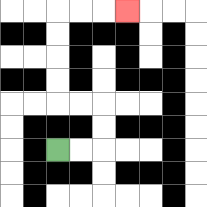{'start': '[2, 6]', 'end': '[5, 0]', 'path_directions': 'R,R,U,U,L,L,U,U,U,U,R,R,R', 'path_coordinates': '[[2, 6], [3, 6], [4, 6], [4, 5], [4, 4], [3, 4], [2, 4], [2, 3], [2, 2], [2, 1], [2, 0], [3, 0], [4, 0], [5, 0]]'}